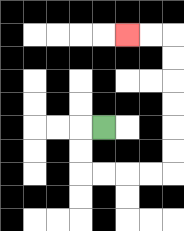{'start': '[4, 5]', 'end': '[5, 1]', 'path_directions': 'L,D,D,R,R,R,R,U,U,U,U,U,U,L,L', 'path_coordinates': '[[4, 5], [3, 5], [3, 6], [3, 7], [4, 7], [5, 7], [6, 7], [7, 7], [7, 6], [7, 5], [7, 4], [7, 3], [7, 2], [7, 1], [6, 1], [5, 1]]'}